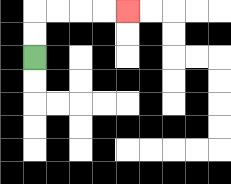{'start': '[1, 2]', 'end': '[5, 0]', 'path_directions': 'U,U,R,R,R,R', 'path_coordinates': '[[1, 2], [1, 1], [1, 0], [2, 0], [3, 0], [4, 0], [5, 0]]'}